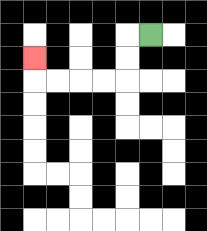{'start': '[6, 1]', 'end': '[1, 2]', 'path_directions': 'L,D,D,L,L,L,L,U', 'path_coordinates': '[[6, 1], [5, 1], [5, 2], [5, 3], [4, 3], [3, 3], [2, 3], [1, 3], [1, 2]]'}